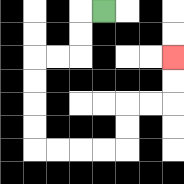{'start': '[4, 0]', 'end': '[7, 2]', 'path_directions': 'L,D,D,L,L,D,D,D,D,R,R,R,R,U,U,R,R,U,U', 'path_coordinates': '[[4, 0], [3, 0], [3, 1], [3, 2], [2, 2], [1, 2], [1, 3], [1, 4], [1, 5], [1, 6], [2, 6], [3, 6], [4, 6], [5, 6], [5, 5], [5, 4], [6, 4], [7, 4], [7, 3], [7, 2]]'}